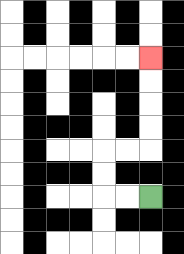{'start': '[6, 8]', 'end': '[6, 2]', 'path_directions': 'L,L,U,U,R,R,U,U,U,U', 'path_coordinates': '[[6, 8], [5, 8], [4, 8], [4, 7], [4, 6], [5, 6], [6, 6], [6, 5], [6, 4], [6, 3], [6, 2]]'}